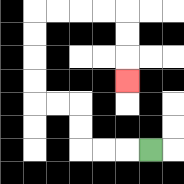{'start': '[6, 6]', 'end': '[5, 3]', 'path_directions': 'L,L,L,U,U,L,L,U,U,U,U,R,R,R,R,D,D,D', 'path_coordinates': '[[6, 6], [5, 6], [4, 6], [3, 6], [3, 5], [3, 4], [2, 4], [1, 4], [1, 3], [1, 2], [1, 1], [1, 0], [2, 0], [3, 0], [4, 0], [5, 0], [5, 1], [5, 2], [5, 3]]'}